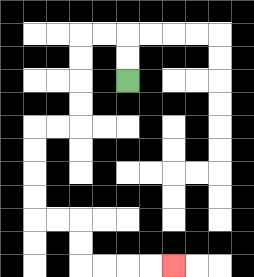{'start': '[5, 3]', 'end': '[7, 11]', 'path_directions': 'U,U,L,L,D,D,D,D,L,L,D,D,D,D,R,R,D,D,R,R,R,R', 'path_coordinates': '[[5, 3], [5, 2], [5, 1], [4, 1], [3, 1], [3, 2], [3, 3], [3, 4], [3, 5], [2, 5], [1, 5], [1, 6], [1, 7], [1, 8], [1, 9], [2, 9], [3, 9], [3, 10], [3, 11], [4, 11], [5, 11], [6, 11], [7, 11]]'}